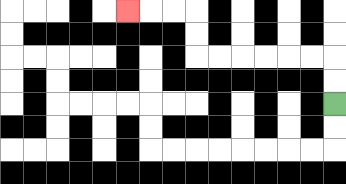{'start': '[14, 4]', 'end': '[5, 0]', 'path_directions': 'U,U,L,L,L,L,L,L,U,U,L,L,L', 'path_coordinates': '[[14, 4], [14, 3], [14, 2], [13, 2], [12, 2], [11, 2], [10, 2], [9, 2], [8, 2], [8, 1], [8, 0], [7, 0], [6, 0], [5, 0]]'}